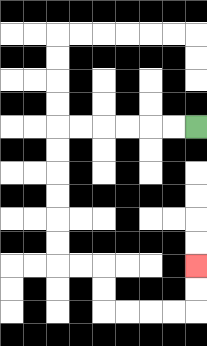{'start': '[8, 5]', 'end': '[8, 11]', 'path_directions': 'L,L,L,L,L,L,D,D,D,D,D,D,R,R,D,D,R,R,R,R,U,U', 'path_coordinates': '[[8, 5], [7, 5], [6, 5], [5, 5], [4, 5], [3, 5], [2, 5], [2, 6], [2, 7], [2, 8], [2, 9], [2, 10], [2, 11], [3, 11], [4, 11], [4, 12], [4, 13], [5, 13], [6, 13], [7, 13], [8, 13], [8, 12], [8, 11]]'}